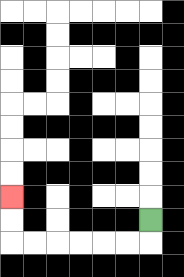{'start': '[6, 9]', 'end': '[0, 8]', 'path_directions': 'D,L,L,L,L,L,L,U,U', 'path_coordinates': '[[6, 9], [6, 10], [5, 10], [4, 10], [3, 10], [2, 10], [1, 10], [0, 10], [0, 9], [0, 8]]'}